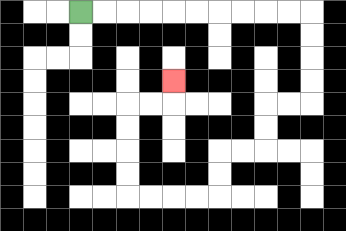{'start': '[3, 0]', 'end': '[7, 3]', 'path_directions': 'R,R,R,R,R,R,R,R,R,R,D,D,D,D,L,L,D,D,L,L,D,D,L,L,L,L,U,U,U,U,R,R,U', 'path_coordinates': '[[3, 0], [4, 0], [5, 0], [6, 0], [7, 0], [8, 0], [9, 0], [10, 0], [11, 0], [12, 0], [13, 0], [13, 1], [13, 2], [13, 3], [13, 4], [12, 4], [11, 4], [11, 5], [11, 6], [10, 6], [9, 6], [9, 7], [9, 8], [8, 8], [7, 8], [6, 8], [5, 8], [5, 7], [5, 6], [5, 5], [5, 4], [6, 4], [7, 4], [7, 3]]'}